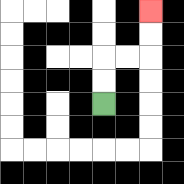{'start': '[4, 4]', 'end': '[6, 0]', 'path_directions': 'U,U,R,R,U,U', 'path_coordinates': '[[4, 4], [4, 3], [4, 2], [5, 2], [6, 2], [6, 1], [6, 0]]'}